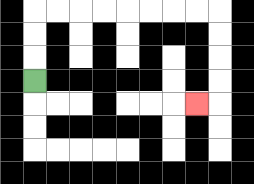{'start': '[1, 3]', 'end': '[8, 4]', 'path_directions': 'U,U,U,R,R,R,R,R,R,R,R,D,D,D,D,L', 'path_coordinates': '[[1, 3], [1, 2], [1, 1], [1, 0], [2, 0], [3, 0], [4, 0], [5, 0], [6, 0], [7, 0], [8, 0], [9, 0], [9, 1], [9, 2], [9, 3], [9, 4], [8, 4]]'}